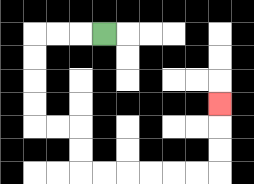{'start': '[4, 1]', 'end': '[9, 4]', 'path_directions': 'L,L,L,D,D,D,D,R,R,D,D,R,R,R,R,R,R,U,U,U', 'path_coordinates': '[[4, 1], [3, 1], [2, 1], [1, 1], [1, 2], [1, 3], [1, 4], [1, 5], [2, 5], [3, 5], [3, 6], [3, 7], [4, 7], [5, 7], [6, 7], [7, 7], [8, 7], [9, 7], [9, 6], [9, 5], [9, 4]]'}